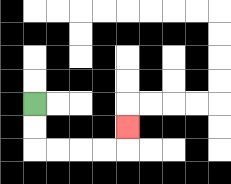{'start': '[1, 4]', 'end': '[5, 5]', 'path_directions': 'D,D,R,R,R,R,U', 'path_coordinates': '[[1, 4], [1, 5], [1, 6], [2, 6], [3, 6], [4, 6], [5, 6], [5, 5]]'}